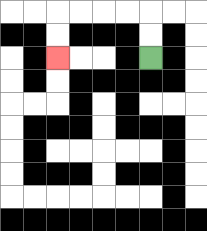{'start': '[6, 2]', 'end': '[2, 2]', 'path_directions': 'U,U,L,L,L,L,D,D', 'path_coordinates': '[[6, 2], [6, 1], [6, 0], [5, 0], [4, 0], [3, 0], [2, 0], [2, 1], [2, 2]]'}